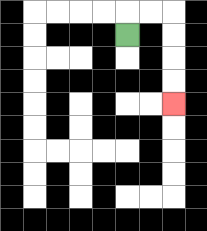{'start': '[5, 1]', 'end': '[7, 4]', 'path_directions': 'U,R,R,D,D,D,D', 'path_coordinates': '[[5, 1], [5, 0], [6, 0], [7, 0], [7, 1], [7, 2], [7, 3], [7, 4]]'}